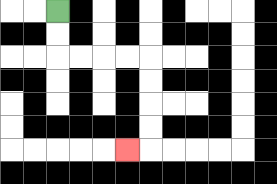{'start': '[2, 0]', 'end': '[5, 6]', 'path_directions': 'D,D,R,R,R,R,D,D,D,D,L', 'path_coordinates': '[[2, 0], [2, 1], [2, 2], [3, 2], [4, 2], [5, 2], [6, 2], [6, 3], [6, 4], [6, 5], [6, 6], [5, 6]]'}